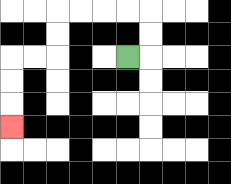{'start': '[5, 2]', 'end': '[0, 5]', 'path_directions': 'R,U,U,L,L,L,L,D,D,L,L,D,D,D', 'path_coordinates': '[[5, 2], [6, 2], [6, 1], [6, 0], [5, 0], [4, 0], [3, 0], [2, 0], [2, 1], [2, 2], [1, 2], [0, 2], [0, 3], [0, 4], [0, 5]]'}